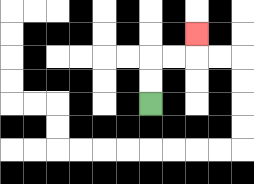{'start': '[6, 4]', 'end': '[8, 1]', 'path_directions': 'U,U,R,R,U', 'path_coordinates': '[[6, 4], [6, 3], [6, 2], [7, 2], [8, 2], [8, 1]]'}